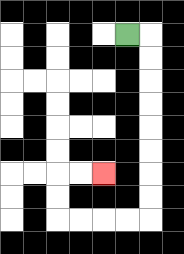{'start': '[5, 1]', 'end': '[4, 7]', 'path_directions': 'R,D,D,D,D,D,D,D,D,L,L,L,L,U,U,R,R', 'path_coordinates': '[[5, 1], [6, 1], [6, 2], [6, 3], [6, 4], [6, 5], [6, 6], [6, 7], [6, 8], [6, 9], [5, 9], [4, 9], [3, 9], [2, 9], [2, 8], [2, 7], [3, 7], [4, 7]]'}